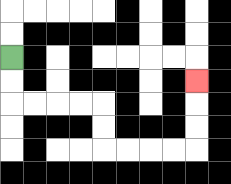{'start': '[0, 2]', 'end': '[8, 3]', 'path_directions': 'D,D,R,R,R,R,D,D,R,R,R,R,U,U,U', 'path_coordinates': '[[0, 2], [0, 3], [0, 4], [1, 4], [2, 4], [3, 4], [4, 4], [4, 5], [4, 6], [5, 6], [6, 6], [7, 6], [8, 6], [8, 5], [8, 4], [8, 3]]'}